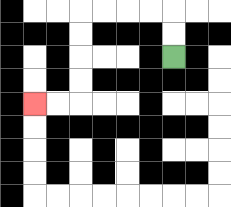{'start': '[7, 2]', 'end': '[1, 4]', 'path_directions': 'U,U,L,L,L,L,D,D,D,D,L,L', 'path_coordinates': '[[7, 2], [7, 1], [7, 0], [6, 0], [5, 0], [4, 0], [3, 0], [3, 1], [3, 2], [3, 3], [3, 4], [2, 4], [1, 4]]'}